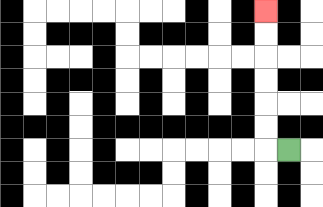{'start': '[12, 6]', 'end': '[11, 0]', 'path_directions': 'L,U,U,U,U,U,U', 'path_coordinates': '[[12, 6], [11, 6], [11, 5], [11, 4], [11, 3], [11, 2], [11, 1], [11, 0]]'}